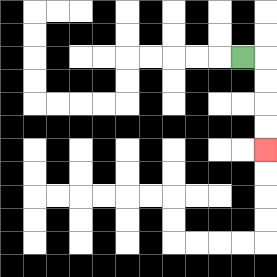{'start': '[10, 2]', 'end': '[11, 6]', 'path_directions': 'R,D,D,D,D', 'path_coordinates': '[[10, 2], [11, 2], [11, 3], [11, 4], [11, 5], [11, 6]]'}